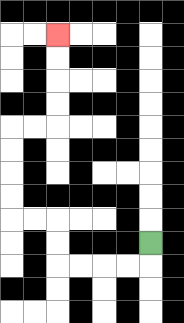{'start': '[6, 10]', 'end': '[2, 1]', 'path_directions': 'D,L,L,L,L,U,U,L,L,U,U,U,U,R,R,U,U,U,U', 'path_coordinates': '[[6, 10], [6, 11], [5, 11], [4, 11], [3, 11], [2, 11], [2, 10], [2, 9], [1, 9], [0, 9], [0, 8], [0, 7], [0, 6], [0, 5], [1, 5], [2, 5], [2, 4], [2, 3], [2, 2], [2, 1]]'}